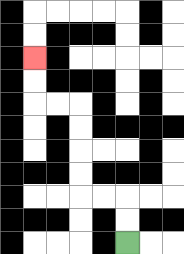{'start': '[5, 10]', 'end': '[1, 2]', 'path_directions': 'U,U,L,L,U,U,U,U,L,L,U,U', 'path_coordinates': '[[5, 10], [5, 9], [5, 8], [4, 8], [3, 8], [3, 7], [3, 6], [3, 5], [3, 4], [2, 4], [1, 4], [1, 3], [1, 2]]'}